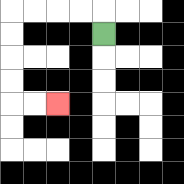{'start': '[4, 1]', 'end': '[2, 4]', 'path_directions': 'U,L,L,L,L,D,D,D,D,R,R', 'path_coordinates': '[[4, 1], [4, 0], [3, 0], [2, 0], [1, 0], [0, 0], [0, 1], [0, 2], [0, 3], [0, 4], [1, 4], [2, 4]]'}